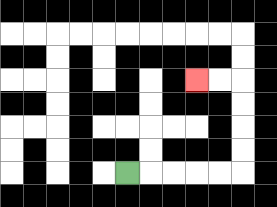{'start': '[5, 7]', 'end': '[8, 3]', 'path_directions': 'R,R,R,R,R,U,U,U,U,L,L', 'path_coordinates': '[[5, 7], [6, 7], [7, 7], [8, 7], [9, 7], [10, 7], [10, 6], [10, 5], [10, 4], [10, 3], [9, 3], [8, 3]]'}